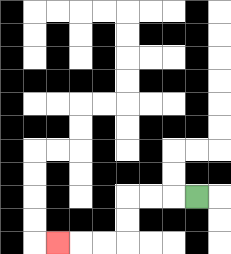{'start': '[8, 8]', 'end': '[2, 10]', 'path_directions': 'L,L,L,D,D,L,L,L', 'path_coordinates': '[[8, 8], [7, 8], [6, 8], [5, 8], [5, 9], [5, 10], [4, 10], [3, 10], [2, 10]]'}